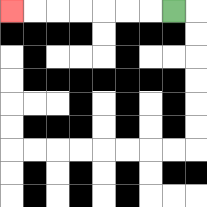{'start': '[7, 0]', 'end': '[0, 0]', 'path_directions': 'L,L,L,L,L,L,L', 'path_coordinates': '[[7, 0], [6, 0], [5, 0], [4, 0], [3, 0], [2, 0], [1, 0], [0, 0]]'}